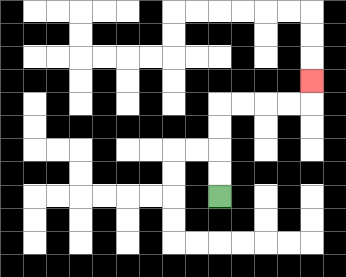{'start': '[9, 8]', 'end': '[13, 3]', 'path_directions': 'U,U,U,U,R,R,R,R,U', 'path_coordinates': '[[9, 8], [9, 7], [9, 6], [9, 5], [9, 4], [10, 4], [11, 4], [12, 4], [13, 4], [13, 3]]'}